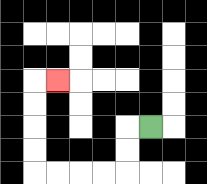{'start': '[6, 5]', 'end': '[2, 3]', 'path_directions': 'L,D,D,L,L,L,L,U,U,U,U,R', 'path_coordinates': '[[6, 5], [5, 5], [5, 6], [5, 7], [4, 7], [3, 7], [2, 7], [1, 7], [1, 6], [1, 5], [1, 4], [1, 3], [2, 3]]'}